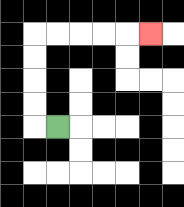{'start': '[2, 5]', 'end': '[6, 1]', 'path_directions': 'L,U,U,U,U,R,R,R,R,R', 'path_coordinates': '[[2, 5], [1, 5], [1, 4], [1, 3], [1, 2], [1, 1], [2, 1], [3, 1], [4, 1], [5, 1], [6, 1]]'}